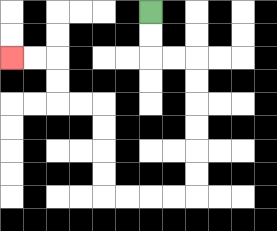{'start': '[6, 0]', 'end': '[0, 2]', 'path_directions': 'D,D,R,R,D,D,D,D,D,D,L,L,L,L,U,U,U,U,L,L,U,U,L,L', 'path_coordinates': '[[6, 0], [6, 1], [6, 2], [7, 2], [8, 2], [8, 3], [8, 4], [8, 5], [8, 6], [8, 7], [8, 8], [7, 8], [6, 8], [5, 8], [4, 8], [4, 7], [4, 6], [4, 5], [4, 4], [3, 4], [2, 4], [2, 3], [2, 2], [1, 2], [0, 2]]'}